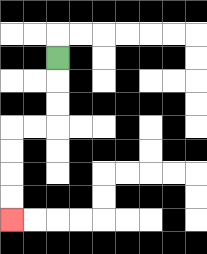{'start': '[2, 2]', 'end': '[0, 9]', 'path_directions': 'D,D,D,L,L,D,D,D,D', 'path_coordinates': '[[2, 2], [2, 3], [2, 4], [2, 5], [1, 5], [0, 5], [0, 6], [0, 7], [0, 8], [0, 9]]'}